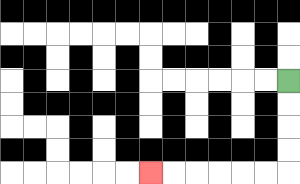{'start': '[12, 3]', 'end': '[6, 7]', 'path_directions': 'D,D,D,D,L,L,L,L,L,L', 'path_coordinates': '[[12, 3], [12, 4], [12, 5], [12, 6], [12, 7], [11, 7], [10, 7], [9, 7], [8, 7], [7, 7], [6, 7]]'}